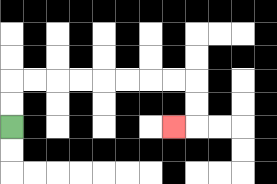{'start': '[0, 5]', 'end': '[7, 5]', 'path_directions': 'U,U,R,R,R,R,R,R,R,R,D,D,L', 'path_coordinates': '[[0, 5], [0, 4], [0, 3], [1, 3], [2, 3], [3, 3], [4, 3], [5, 3], [6, 3], [7, 3], [8, 3], [8, 4], [8, 5], [7, 5]]'}